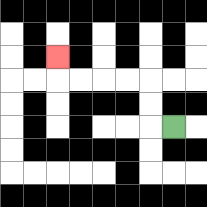{'start': '[7, 5]', 'end': '[2, 2]', 'path_directions': 'L,U,U,L,L,L,L,U', 'path_coordinates': '[[7, 5], [6, 5], [6, 4], [6, 3], [5, 3], [4, 3], [3, 3], [2, 3], [2, 2]]'}